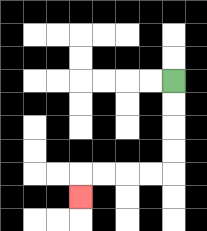{'start': '[7, 3]', 'end': '[3, 8]', 'path_directions': 'D,D,D,D,L,L,L,L,D', 'path_coordinates': '[[7, 3], [7, 4], [7, 5], [7, 6], [7, 7], [6, 7], [5, 7], [4, 7], [3, 7], [3, 8]]'}